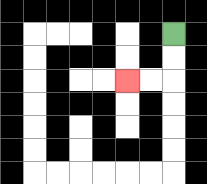{'start': '[7, 1]', 'end': '[5, 3]', 'path_directions': 'D,D,L,L', 'path_coordinates': '[[7, 1], [7, 2], [7, 3], [6, 3], [5, 3]]'}